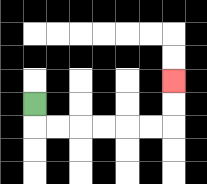{'start': '[1, 4]', 'end': '[7, 3]', 'path_directions': 'D,R,R,R,R,R,R,U,U', 'path_coordinates': '[[1, 4], [1, 5], [2, 5], [3, 5], [4, 5], [5, 5], [6, 5], [7, 5], [7, 4], [7, 3]]'}